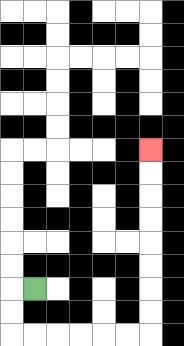{'start': '[1, 12]', 'end': '[6, 6]', 'path_directions': 'L,D,D,R,R,R,R,R,R,U,U,U,U,U,U,U,U', 'path_coordinates': '[[1, 12], [0, 12], [0, 13], [0, 14], [1, 14], [2, 14], [3, 14], [4, 14], [5, 14], [6, 14], [6, 13], [6, 12], [6, 11], [6, 10], [6, 9], [6, 8], [6, 7], [6, 6]]'}